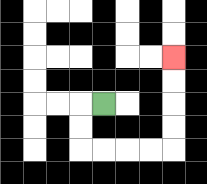{'start': '[4, 4]', 'end': '[7, 2]', 'path_directions': 'L,D,D,R,R,R,R,U,U,U,U', 'path_coordinates': '[[4, 4], [3, 4], [3, 5], [3, 6], [4, 6], [5, 6], [6, 6], [7, 6], [7, 5], [7, 4], [7, 3], [7, 2]]'}